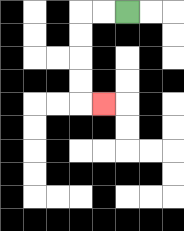{'start': '[5, 0]', 'end': '[4, 4]', 'path_directions': 'L,L,D,D,D,D,R', 'path_coordinates': '[[5, 0], [4, 0], [3, 0], [3, 1], [3, 2], [3, 3], [3, 4], [4, 4]]'}